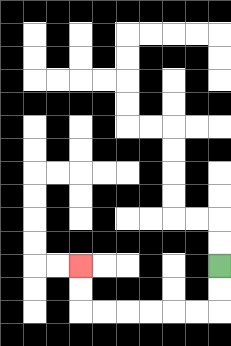{'start': '[9, 11]', 'end': '[3, 11]', 'path_directions': 'D,D,L,L,L,L,L,L,U,U', 'path_coordinates': '[[9, 11], [9, 12], [9, 13], [8, 13], [7, 13], [6, 13], [5, 13], [4, 13], [3, 13], [3, 12], [3, 11]]'}